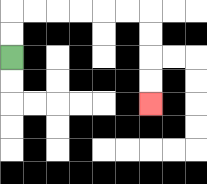{'start': '[0, 2]', 'end': '[6, 4]', 'path_directions': 'U,U,R,R,R,R,R,R,D,D,D,D', 'path_coordinates': '[[0, 2], [0, 1], [0, 0], [1, 0], [2, 0], [3, 0], [4, 0], [5, 0], [6, 0], [6, 1], [6, 2], [6, 3], [6, 4]]'}